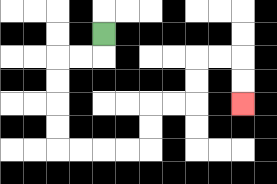{'start': '[4, 1]', 'end': '[10, 4]', 'path_directions': 'D,L,L,D,D,D,D,R,R,R,R,U,U,R,R,U,U,R,R,D,D', 'path_coordinates': '[[4, 1], [4, 2], [3, 2], [2, 2], [2, 3], [2, 4], [2, 5], [2, 6], [3, 6], [4, 6], [5, 6], [6, 6], [6, 5], [6, 4], [7, 4], [8, 4], [8, 3], [8, 2], [9, 2], [10, 2], [10, 3], [10, 4]]'}